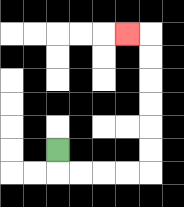{'start': '[2, 6]', 'end': '[5, 1]', 'path_directions': 'D,R,R,R,R,U,U,U,U,U,U,L', 'path_coordinates': '[[2, 6], [2, 7], [3, 7], [4, 7], [5, 7], [6, 7], [6, 6], [6, 5], [6, 4], [6, 3], [6, 2], [6, 1], [5, 1]]'}